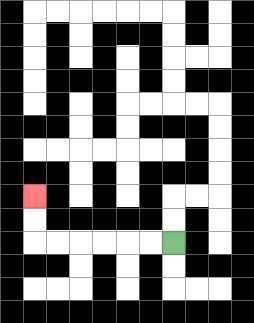{'start': '[7, 10]', 'end': '[1, 8]', 'path_directions': 'L,L,L,L,L,L,U,U', 'path_coordinates': '[[7, 10], [6, 10], [5, 10], [4, 10], [3, 10], [2, 10], [1, 10], [1, 9], [1, 8]]'}